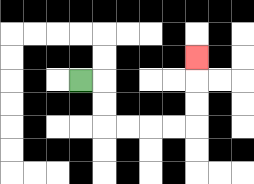{'start': '[3, 3]', 'end': '[8, 2]', 'path_directions': 'R,D,D,R,R,R,R,U,U,U', 'path_coordinates': '[[3, 3], [4, 3], [4, 4], [4, 5], [5, 5], [6, 5], [7, 5], [8, 5], [8, 4], [8, 3], [8, 2]]'}